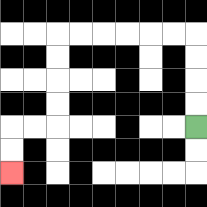{'start': '[8, 5]', 'end': '[0, 7]', 'path_directions': 'U,U,U,U,L,L,L,L,L,L,D,D,D,D,L,L,D,D', 'path_coordinates': '[[8, 5], [8, 4], [8, 3], [8, 2], [8, 1], [7, 1], [6, 1], [5, 1], [4, 1], [3, 1], [2, 1], [2, 2], [2, 3], [2, 4], [2, 5], [1, 5], [0, 5], [0, 6], [0, 7]]'}